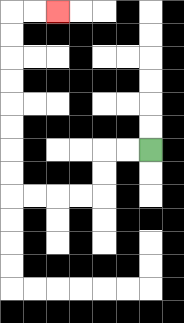{'start': '[6, 6]', 'end': '[2, 0]', 'path_directions': 'L,L,D,D,L,L,L,L,U,U,U,U,U,U,U,U,R,R', 'path_coordinates': '[[6, 6], [5, 6], [4, 6], [4, 7], [4, 8], [3, 8], [2, 8], [1, 8], [0, 8], [0, 7], [0, 6], [0, 5], [0, 4], [0, 3], [0, 2], [0, 1], [0, 0], [1, 0], [2, 0]]'}